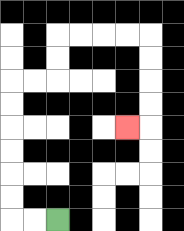{'start': '[2, 9]', 'end': '[5, 5]', 'path_directions': 'L,L,U,U,U,U,U,U,R,R,U,U,R,R,R,R,D,D,D,D,L', 'path_coordinates': '[[2, 9], [1, 9], [0, 9], [0, 8], [0, 7], [0, 6], [0, 5], [0, 4], [0, 3], [1, 3], [2, 3], [2, 2], [2, 1], [3, 1], [4, 1], [5, 1], [6, 1], [6, 2], [6, 3], [6, 4], [6, 5], [5, 5]]'}